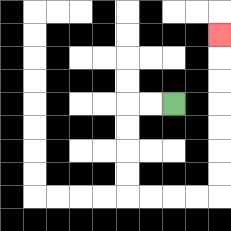{'start': '[7, 4]', 'end': '[9, 1]', 'path_directions': 'L,L,D,D,D,D,R,R,R,R,U,U,U,U,U,U,U', 'path_coordinates': '[[7, 4], [6, 4], [5, 4], [5, 5], [5, 6], [5, 7], [5, 8], [6, 8], [7, 8], [8, 8], [9, 8], [9, 7], [9, 6], [9, 5], [9, 4], [9, 3], [9, 2], [9, 1]]'}